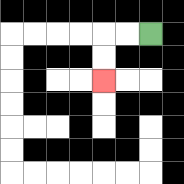{'start': '[6, 1]', 'end': '[4, 3]', 'path_directions': 'L,L,D,D', 'path_coordinates': '[[6, 1], [5, 1], [4, 1], [4, 2], [4, 3]]'}